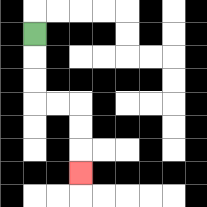{'start': '[1, 1]', 'end': '[3, 7]', 'path_directions': 'D,D,D,R,R,D,D,D', 'path_coordinates': '[[1, 1], [1, 2], [1, 3], [1, 4], [2, 4], [3, 4], [3, 5], [3, 6], [3, 7]]'}